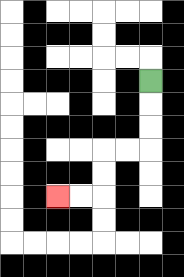{'start': '[6, 3]', 'end': '[2, 8]', 'path_directions': 'D,D,D,L,L,D,D,L,L', 'path_coordinates': '[[6, 3], [6, 4], [6, 5], [6, 6], [5, 6], [4, 6], [4, 7], [4, 8], [3, 8], [2, 8]]'}